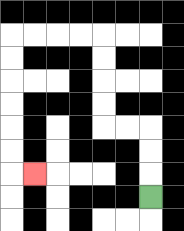{'start': '[6, 8]', 'end': '[1, 7]', 'path_directions': 'U,U,U,L,L,U,U,U,U,L,L,L,L,D,D,D,D,D,D,R', 'path_coordinates': '[[6, 8], [6, 7], [6, 6], [6, 5], [5, 5], [4, 5], [4, 4], [4, 3], [4, 2], [4, 1], [3, 1], [2, 1], [1, 1], [0, 1], [0, 2], [0, 3], [0, 4], [0, 5], [0, 6], [0, 7], [1, 7]]'}